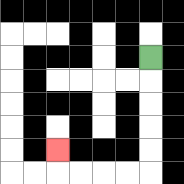{'start': '[6, 2]', 'end': '[2, 6]', 'path_directions': 'D,D,D,D,D,L,L,L,L,U', 'path_coordinates': '[[6, 2], [6, 3], [6, 4], [6, 5], [6, 6], [6, 7], [5, 7], [4, 7], [3, 7], [2, 7], [2, 6]]'}